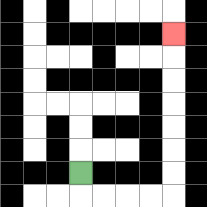{'start': '[3, 7]', 'end': '[7, 1]', 'path_directions': 'D,R,R,R,R,U,U,U,U,U,U,U', 'path_coordinates': '[[3, 7], [3, 8], [4, 8], [5, 8], [6, 8], [7, 8], [7, 7], [7, 6], [7, 5], [7, 4], [7, 3], [7, 2], [7, 1]]'}